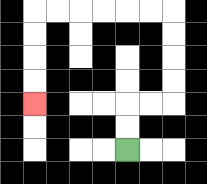{'start': '[5, 6]', 'end': '[1, 4]', 'path_directions': 'U,U,R,R,U,U,U,U,L,L,L,L,L,L,D,D,D,D', 'path_coordinates': '[[5, 6], [5, 5], [5, 4], [6, 4], [7, 4], [7, 3], [7, 2], [7, 1], [7, 0], [6, 0], [5, 0], [4, 0], [3, 0], [2, 0], [1, 0], [1, 1], [1, 2], [1, 3], [1, 4]]'}